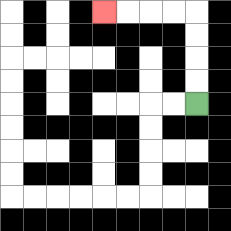{'start': '[8, 4]', 'end': '[4, 0]', 'path_directions': 'U,U,U,U,L,L,L,L', 'path_coordinates': '[[8, 4], [8, 3], [8, 2], [8, 1], [8, 0], [7, 0], [6, 0], [5, 0], [4, 0]]'}